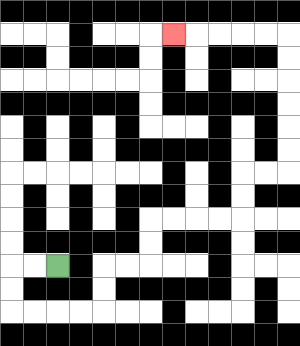{'start': '[2, 11]', 'end': '[7, 1]', 'path_directions': 'L,L,D,D,R,R,R,R,U,U,R,R,U,U,R,R,R,R,U,U,R,R,U,U,U,U,U,U,L,L,L,L,L', 'path_coordinates': '[[2, 11], [1, 11], [0, 11], [0, 12], [0, 13], [1, 13], [2, 13], [3, 13], [4, 13], [4, 12], [4, 11], [5, 11], [6, 11], [6, 10], [6, 9], [7, 9], [8, 9], [9, 9], [10, 9], [10, 8], [10, 7], [11, 7], [12, 7], [12, 6], [12, 5], [12, 4], [12, 3], [12, 2], [12, 1], [11, 1], [10, 1], [9, 1], [8, 1], [7, 1]]'}